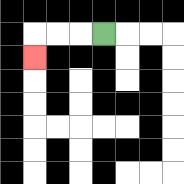{'start': '[4, 1]', 'end': '[1, 2]', 'path_directions': 'L,L,L,D', 'path_coordinates': '[[4, 1], [3, 1], [2, 1], [1, 1], [1, 2]]'}